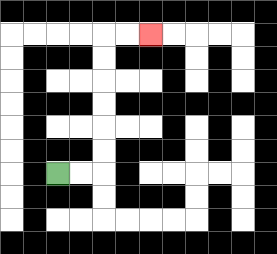{'start': '[2, 7]', 'end': '[6, 1]', 'path_directions': 'R,R,U,U,U,U,U,U,R,R', 'path_coordinates': '[[2, 7], [3, 7], [4, 7], [4, 6], [4, 5], [4, 4], [4, 3], [4, 2], [4, 1], [5, 1], [6, 1]]'}